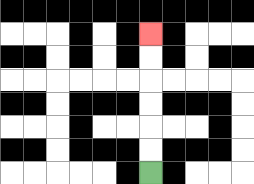{'start': '[6, 7]', 'end': '[6, 1]', 'path_directions': 'U,U,U,U,U,U', 'path_coordinates': '[[6, 7], [6, 6], [6, 5], [6, 4], [6, 3], [6, 2], [6, 1]]'}